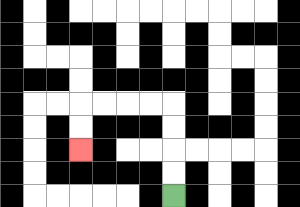{'start': '[7, 8]', 'end': '[3, 6]', 'path_directions': 'U,U,U,U,L,L,L,L,D,D', 'path_coordinates': '[[7, 8], [7, 7], [7, 6], [7, 5], [7, 4], [6, 4], [5, 4], [4, 4], [3, 4], [3, 5], [3, 6]]'}